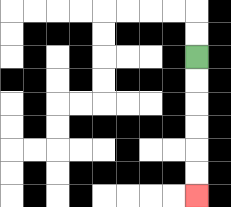{'start': '[8, 2]', 'end': '[8, 8]', 'path_directions': 'D,D,D,D,D,D', 'path_coordinates': '[[8, 2], [8, 3], [8, 4], [8, 5], [8, 6], [8, 7], [8, 8]]'}